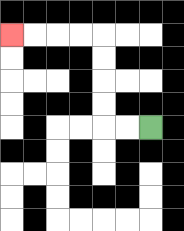{'start': '[6, 5]', 'end': '[0, 1]', 'path_directions': 'L,L,U,U,U,U,L,L,L,L', 'path_coordinates': '[[6, 5], [5, 5], [4, 5], [4, 4], [4, 3], [4, 2], [4, 1], [3, 1], [2, 1], [1, 1], [0, 1]]'}